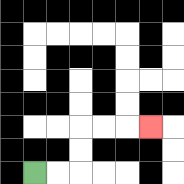{'start': '[1, 7]', 'end': '[6, 5]', 'path_directions': 'R,R,U,U,R,R,R', 'path_coordinates': '[[1, 7], [2, 7], [3, 7], [3, 6], [3, 5], [4, 5], [5, 5], [6, 5]]'}